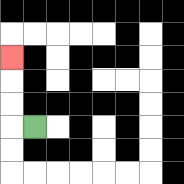{'start': '[1, 5]', 'end': '[0, 2]', 'path_directions': 'L,U,U,U', 'path_coordinates': '[[1, 5], [0, 5], [0, 4], [0, 3], [0, 2]]'}